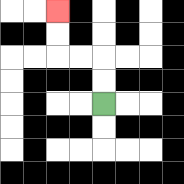{'start': '[4, 4]', 'end': '[2, 0]', 'path_directions': 'U,U,L,L,U,U', 'path_coordinates': '[[4, 4], [4, 3], [4, 2], [3, 2], [2, 2], [2, 1], [2, 0]]'}